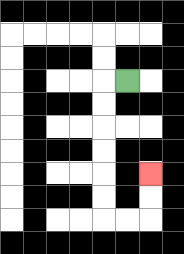{'start': '[5, 3]', 'end': '[6, 7]', 'path_directions': 'L,D,D,D,D,D,D,R,R,U,U', 'path_coordinates': '[[5, 3], [4, 3], [4, 4], [4, 5], [4, 6], [4, 7], [4, 8], [4, 9], [5, 9], [6, 9], [6, 8], [6, 7]]'}